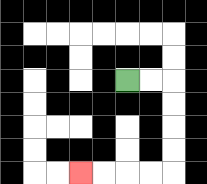{'start': '[5, 3]', 'end': '[3, 7]', 'path_directions': 'R,R,D,D,D,D,L,L,L,L', 'path_coordinates': '[[5, 3], [6, 3], [7, 3], [7, 4], [7, 5], [7, 6], [7, 7], [6, 7], [5, 7], [4, 7], [3, 7]]'}